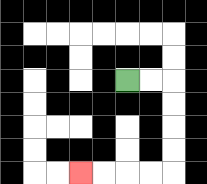{'start': '[5, 3]', 'end': '[3, 7]', 'path_directions': 'R,R,D,D,D,D,L,L,L,L', 'path_coordinates': '[[5, 3], [6, 3], [7, 3], [7, 4], [7, 5], [7, 6], [7, 7], [6, 7], [5, 7], [4, 7], [3, 7]]'}